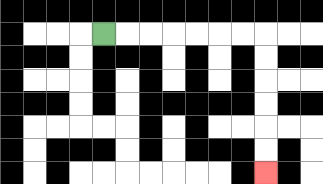{'start': '[4, 1]', 'end': '[11, 7]', 'path_directions': 'R,R,R,R,R,R,R,D,D,D,D,D,D', 'path_coordinates': '[[4, 1], [5, 1], [6, 1], [7, 1], [8, 1], [9, 1], [10, 1], [11, 1], [11, 2], [11, 3], [11, 4], [11, 5], [11, 6], [11, 7]]'}